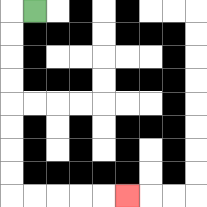{'start': '[1, 0]', 'end': '[5, 8]', 'path_directions': 'L,D,D,D,D,D,D,D,D,R,R,R,R,R', 'path_coordinates': '[[1, 0], [0, 0], [0, 1], [0, 2], [0, 3], [0, 4], [0, 5], [0, 6], [0, 7], [0, 8], [1, 8], [2, 8], [3, 8], [4, 8], [5, 8]]'}